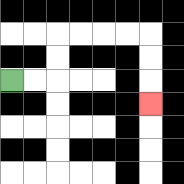{'start': '[0, 3]', 'end': '[6, 4]', 'path_directions': 'R,R,U,U,R,R,R,R,D,D,D', 'path_coordinates': '[[0, 3], [1, 3], [2, 3], [2, 2], [2, 1], [3, 1], [4, 1], [5, 1], [6, 1], [6, 2], [6, 3], [6, 4]]'}